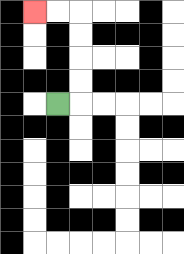{'start': '[2, 4]', 'end': '[1, 0]', 'path_directions': 'R,U,U,U,U,L,L', 'path_coordinates': '[[2, 4], [3, 4], [3, 3], [3, 2], [3, 1], [3, 0], [2, 0], [1, 0]]'}